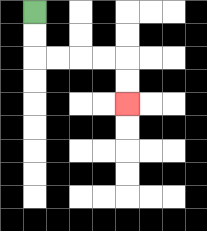{'start': '[1, 0]', 'end': '[5, 4]', 'path_directions': 'D,D,R,R,R,R,D,D', 'path_coordinates': '[[1, 0], [1, 1], [1, 2], [2, 2], [3, 2], [4, 2], [5, 2], [5, 3], [5, 4]]'}